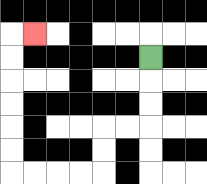{'start': '[6, 2]', 'end': '[1, 1]', 'path_directions': 'D,D,D,L,L,D,D,L,L,L,L,U,U,U,U,U,U,R', 'path_coordinates': '[[6, 2], [6, 3], [6, 4], [6, 5], [5, 5], [4, 5], [4, 6], [4, 7], [3, 7], [2, 7], [1, 7], [0, 7], [0, 6], [0, 5], [0, 4], [0, 3], [0, 2], [0, 1], [1, 1]]'}